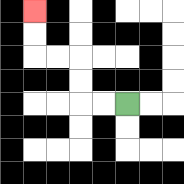{'start': '[5, 4]', 'end': '[1, 0]', 'path_directions': 'L,L,U,U,L,L,U,U', 'path_coordinates': '[[5, 4], [4, 4], [3, 4], [3, 3], [3, 2], [2, 2], [1, 2], [1, 1], [1, 0]]'}